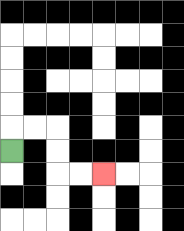{'start': '[0, 6]', 'end': '[4, 7]', 'path_directions': 'U,R,R,D,D,R,R', 'path_coordinates': '[[0, 6], [0, 5], [1, 5], [2, 5], [2, 6], [2, 7], [3, 7], [4, 7]]'}